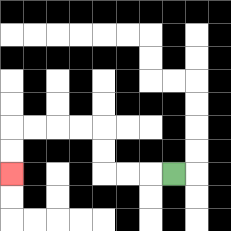{'start': '[7, 7]', 'end': '[0, 7]', 'path_directions': 'L,L,L,U,U,L,L,L,L,D,D', 'path_coordinates': '[[7, 7], [6, 7], [5, 7], [4, 7], [4, 6], [4, 5], [3, 5], [2, 5], [1, 5], [0, 5], [0, 6], [0, 7]]'}